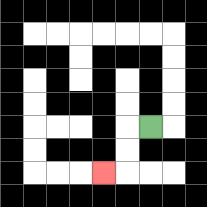{'start': '[6, 5]', 'end': '[4, 7]', 'path_directions': 'L,D,D,L', 'path_coordinates': '[[6, 5], [5, 5], [5, 6], [5, 7], [4, 7]]'}